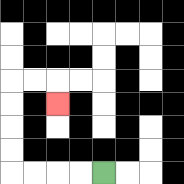{'start': '[4, 7]', 'end': '[2, 4]', 'path_directions': 'L,L,L,L,U,U,U,U,R,R,D', 'path_coordinates': '[[4, 7], [3, 7], [2, 7], [1, 7], [0, 7], [0, 6], [0, 5], [0, 4], [0, 3], [1, 3], [2, 3], [2, 4]]'}